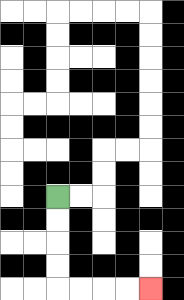{'start': '[2, 8]', 'end': '[6, 12]', 'path_directions': 'D,D,D,D,R,R,R,R', 'path_coordinates': '[[2, 8], [2, 9], [2, 10], [2, 11], [2, 12], [3, 12], [4, 12], [5, 12], [6, 12]]'}